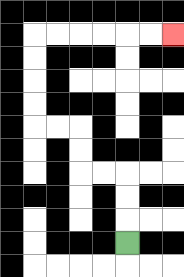{'start': '[5, 10]', 'end': '[7, 1]', 'path_directions': 'U,U,U,L,L,U,U,L,L,U,U,U,U,R,R,R,R,R,R', 'path_coordinates': '[[5, 10], [5, 9], [5, 8], [5, 7], [4, 7], [3, 7], [3, 6], [3, 5], [2, 5], [1, 5], [1, 4], [1, 3], [1, 2], [1, 1], [2, 1], [3, 1], [4, 1], [5, 1], [6, 1], [7, 1]]'}